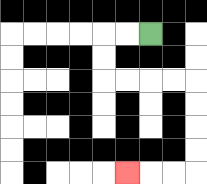{'start': '[6, 1]', 'end': '[5, 7]', 'path_directions': 'L,L,D,D,R,R,R,R,D,D,D,D,L,L,L', 'path_coordinates': '[[6, 1], [5, 1], [4, 1], [4, 2], [4, 3], [5, 3], [6, 3], [7, 3], [8, 3], [8, 4], [8, 5], [8, 6], [8, 7], [7, 7], [6, 7], [5, 7]]'}